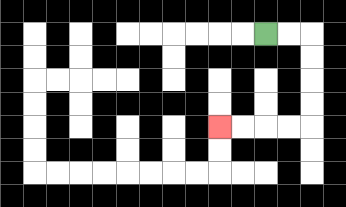{'start': '[11, 1]', 'end': '[9, 5]', 'path_directions': 'R,R,D,D,D,D,L,L,L,L', 'path_coordinates': '[[11, 1], [12, 1], [13, 1], [13, 2], [13, 3], [13, 4], [13, 5], [12, 5], [11, 5], [10, 5], [9, 5]]'}